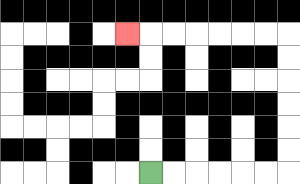{'start': '[6, 7]', 'end': '[5, 1]', 'path_directions': 'R,R,R,R,R,R,U,U,U,U,U,U,L,L,L,L,L,L,L', 'path_coordinates': '[[6, 7], [7, 7], [8, 7], [9, 7], [10, 7], [11, 7], [12, 7], [12, 6], [12, 5], [12, 4], [12, 3], [12, 2], [12, 1], [11, 1], [10, 1], [9, 1], [8, 1], [7, 1], [6, 1], [5, 1]]'}